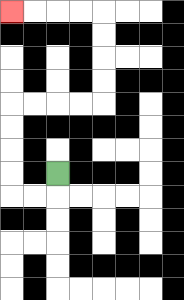{'start': '[2, 7]', 'end': '[0, 0]', 'path_directions': 'D,L,L,U,U,U,U,R,R,R,R,U,U,U,U,L,L,L,L', 'path_coordinates': '[[2, 7], [2, 8], [1, 8], [0, 8], [0, 7], [0, 6], [0, 5], [0, 4], [1, 4], [2, 4], [3, 4], [4, 4], [4, 3], [4, 2], [4, 1], [4, 0], [3, 0], [2, 0], [1, 0], [0, 0]]'}